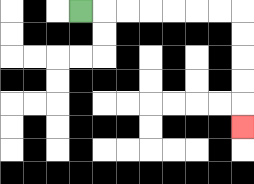{'start': '[3, 0]', 'end': '[10, 5]', 'path_directions': 'R,R,R,R,R,R,R,D,D,D,D,D', 'path_coordinates': '[[3, 0], [4, 0], [5, 0], [6, 0], [7, 0], [8, 0], [9, 0], [10, 0], [10, 1], [10, 2], [10, 3], [10, 4], [10, 5]]'}